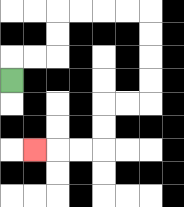{'start': '[0, 3]', 'end': '[1, 6]', 'path_directions': 'U,R,R,U,U,R,R,R,R,D,D,D,D,L,L,D,D,L,L,L', 'path_coordinates': '[[0, 3], [0, 2], [1, 2], [2, 2], [2, 1], [2, 0], [3, 0], [4, 0], [5, 0], [6, 0], [6, 1], [6, 2], [6, 3], [6, 4], [5, 4], [4, 4], [4, 5], [4, 6], [3, 6], [2, 6], [1, 6]]'}